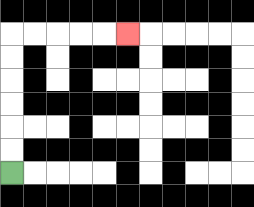{'start': '[0, 7]', 'end': '[5, 1]', 'path_directions': 'U,U,U,U,U,U,R,R,R,R,R', 'path_coordinates': '[[0, 7], [0, 6], [0, 5], [0, 4], [0, 3], [0, 2], [0, 1], [1, 1], [2, 1], [3, 1], [4, 1], [5, 1]]'}